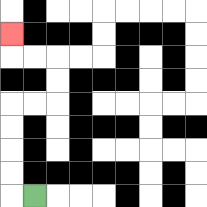{'start': '[1, 8]', 'end': '[0, 1]', 'path_directions': 'L,U,U,U,U,R,R,U,U,L,L,U', 'path_coordinates': '[[1, 8], [0, 8], [0, 7], [0, 6], [0, 5], [0, 4], [1, 4], [2, 4], [2, 3], [2, 2], [1, 2], [0, 2], [0, 1]]'}